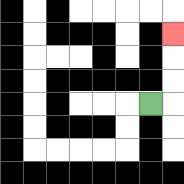{'start': '[6, 4]', 'end': '[7, 1]', 'path_directions': 'R,U,U,U', 'path_coordinates': '[[6, 4], [7, 4], [7, 3], [7, 2], [7, 1]]'}